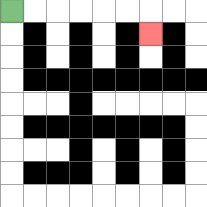{'start': '[0, 0]', 'end': '[6, 1]', 'path_directions': 'R,R,R,R,R,R,D', 'path_coordinates': '[[0, 0], [1, 0], [2, 0], [3, 0], [4, 0], [5, 0], [6, 0], [6, 1]]'}